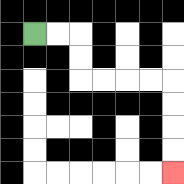{'start': '[1, 1]', 'end': '[7, 7]', 'path_directions': 'R,R,D,D,R,R,R,R,D,D,D,D', 'path_coordinates': '[[1, 1], [2, 1], [3, 1], [3, 2], [3, 3], [4, 3], [5, 3], [6, 3], [7, 3], [7, 4], [7, 5], [7, 6], [7, 7]]'}